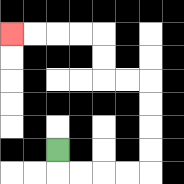{'start': '[2, 6]', 'end': '[0, 1]', 'path_directions': 'D,R,R,R,R,U,U,U,U,L,L,U,U,L,L,L,L', 'path_coordinates': '[[2, 6], [2, 7], [3, 7], [4, 7], [5, 7], [6, 7], [6, 6], [6, 5], [6, 4], [6, 3], [5, 3], [4, 3], [4, 2], [4, 1], [3, 1], [2, 1], [1, 1], [0, 1]]'}